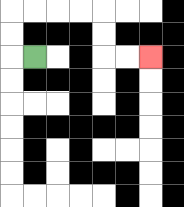{'start': '[1, 2]', 'end': '[6, 2]', 'path_directions': 'L,U,U,R,R,R,R,D,D,R,R', 'path_coordinates': '[[1, 2], [0, 2], [0, 1], [0, 0], [1, 0], [2, 0], [3, 0], [4, 0], [4, 1], [4, 2], [5, 2], [6, 2]]'}